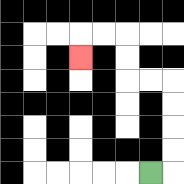{'start': '[6, 7]', 'end': '[3, 2]', 'path_directions': 'R,U,U,U,U,L,L,U,U,L,L,D', 'path_coordinates': '[[6, 7], [7, 7], [7, 6], [7, 5], [7, 4], [7, 3], [6, 3], [5, 3], [5, 2], [5, 1], [4, 1], [3, 1], [3, 2]]'}